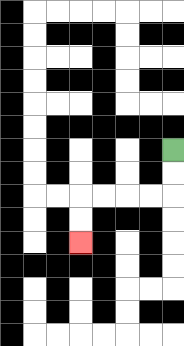{'start': '[7, 6]', 'end': '[3, 10]', 'path_directions': 'D,D,L,L,L,L,D,D', 'path_coordinates': '[[7, 6], [7, 7], [7, 8], [6, 8], [5, 8], [4, 8], [3, 8], [3, 9], [3, 10]]'}